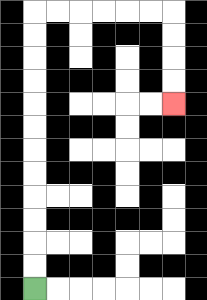{'start': '[1, 12]', 'end': '[7, 4]', 'path_directions': 'U,U,U,U,U,U,U,U,U,U,U,U,R,R,R,R,R,R,D,D,D,D', 'path_coordinates': '[[1, 12], [1, 11], [1, 10], [1, 9], [1, 8], [1, 7], [1, 6], [1, 5], [1, 4], [1, 3], [1, 2], [1, 1], [1, 0], [2, 0], [3, 0], [4, 0], [5, 0], [6, 0], [7, 0], [7, 1], [7, 2], [7, 3], [7, 4]]'}